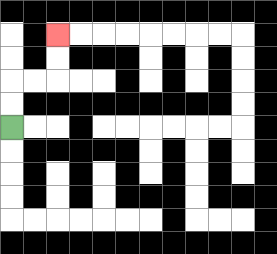{'start': '[0, 5]', 'end': '[2, 1]', 'path_directions': 'U,U,R,R,U,U', 'path_coordinates': '[[0, 5], [0, 4], [0, 3], [1, 3], [2, 3], [2, 2], [2, 1]]'}